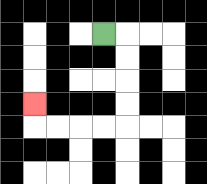{'start': '[4, 1]', 'end': '[1, 4]', 'path_directions': 'R,D,D,D,D,L,L,L,L,U', 'path_coordinates': '[[4, 1], [5, 1], [5, 2], [5, 3], [5, 4], [5, 5], [4, 5], [3, 5], [2, 5], [1, 5], [1, 4]]'}